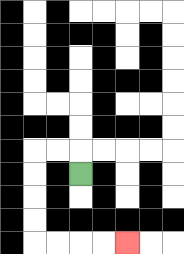{'start': '[3, 7]', 'end': '[5, 10]', 'path_directions': 'U,L,L,D,D,D,D,R,R,R,R', 'path_coordinates': '[[3, 7], [3, 6], [2, 6], [1, 6], [1, 7], [1, 8], [1, 9], [1, 10], [2, 10], [3, 10], [4, 10], [5, 10]]'}